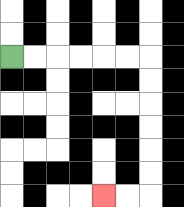{'start': '[0, 2]', 'end': '[4, 8]', 'path_directions': 'R,R,R,R,R,R,D,D,D,D,D,D,L,L', 'path_coordinates': '[[0, 2], [1, 2], [2, 2], [3, 2], [4, 2], [5, 2], [6, 2], [6, 3], [6, 4], [6, 5], [6, 6], [6, 7], [6, 8], [5, 8], [4, 8]]'}